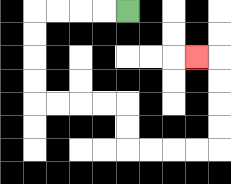{'start': '[5, 0]', 'end': '[8, 2]', 'path_directions': 'L,L,L,L,D,D,D,D,R,R,R,R,D,D,R,R,R,R,U,U,U,U,L', 'path_coordinates': '[[5, 0], [4, 0], [3, 0], [2, 0], [1, 0], [1, 1], [1, 2], [1, 3], [1, 4], [2, 4], [3, 4], [4, 4], [5, 4], [5, 5], [5, 6], [6, 6], [7, 6], [8, 6], [9, 6], [9, 5], [9, 4], [9, 3], [9, 2], [8, 2]]'}